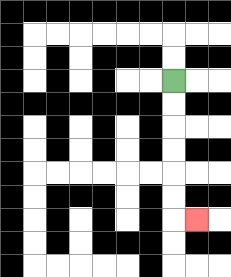{'start': '[7, 3]', 'end': '[8, 9]', 'path_directions': 'D,D,D,D,D,D,R', 'path_coordinates': '[[7, 3], [7, 4], [7, 5], [7, 6], [7, 7], [7, 8], [7, 9], [8, 9]]'}